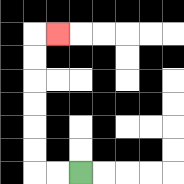{'start': '[3, 7]', 'end': '[2, 1]', 'path_directions': 'L,L,U,U,U,U,U,U,R', 'path_coordinates': '[[3, 7], [2, 7], [1, 7], [1, 6], [1, 5], [1, 4], [1, 3], [1, 2], [1, 1], [2, 1]]'}